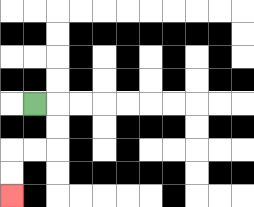{'start': '[1, 4]', 'end': '[0, 8]', 'path_directions': 'R,D,D,L,L,D,D', 'path_coordinates': '[[1, 4], [2, 4], [2, 5], [2, 6], [1, 6], [0, 6], [0, 7], [0, 8]]'}